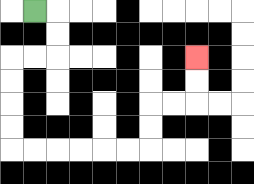{'start': '[1, 0]', 'end': '[8, 2]', 'path_directions': 'R,D,D,L,L,D,D,D,D,R,R,R,R,R,R,U,U,R,R,U,U', 'path_coordinates': '[[1, 0], [2, 0], [2, 1], [2, 2], [1, 2], [0, 2], [0, 3], [0, 4], [0, 5], [0, 6], [1, 6], [2, 6], [3, 6], [4, 6], [5, 6], [6, 6], [6, 5], [6, 4], [7, 4], [8, 4], [8, 3], [8, 2]]'}